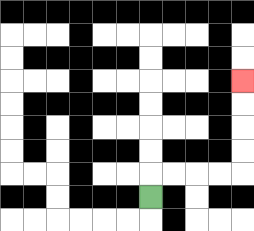{'start': '[6, 8]', 'end': '[10, 3]', 'path_directions': 'U,R,R,R,R,U,U,U,U', 'path_coordinates': '[[6, 8], [6, 7], [7, 7], [8, 7], [9, 7], [10, 7], [10, 6], [10, 5], [10, 4], [10, 3]]'}